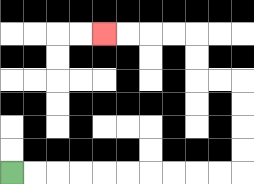{'start': '[0, 7]', 'end': '[4, 1]', 'path_directions': 'R,R,R,R,R,R,R,R,R,R,U,U,U,U,L,L,U,U,L,L,L,L', 'path_coordinates': '[[0, 7], [1, 7], [2, 7], [3, 7], [4, 7], [5, 7], [6, 7], [7, 7], [8, 7], [9, 7], [10, 7], [10, 6], [10, 5], [10, 4], [10, 3], [9, 3], [8, 3], [8, 2], [8, 1], [7, 1], [6, 1], [5, 1], [4, 1]]'}